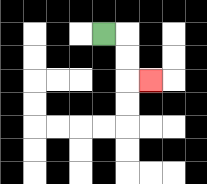{'start': '[4, 1]', 'end': '[6, 3]', 'path_directions': 'R,D,D,R', 'path_coordinates': '[[4, 1], [5, 1], [5, 2], [5, 3], [6, 3]]'}